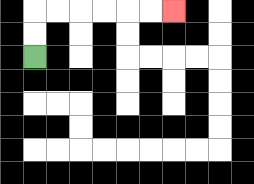{'start': '[1, 2]', 'end': '[7, 0]', 'path_directions': 'U,U,R,R,R,R,R,R', 'path_coordinates': '[[1, 2], [1, 1], [1, 0], [2, 0], [3, 0], [4, 0], [5, 0], [6, 0], [7, 0]]'}